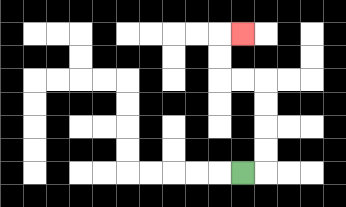{'start': '[10, 7]', 'end': '[10, 1]', 'path_directions': 'R,U,U,U,U,L,L,U,U,R', 'path_coordinates': '[[10, 7], [11, 7], [11, 6], [11, 5], [11, 4], [11, 3], [10, 3], [9, 3], [9, 2], [9, 1], [10, 1]]'}